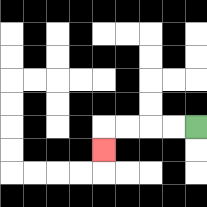{'start': '[8, 5]', 'end': '[4, 6]', 'path_directions': 'L,L,L,L,D', 'path_coordinates': '[[8, 5], [7, 5], [6, 5], [5, 5], [4, 5], [4, 6]]'}